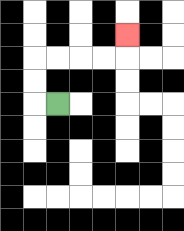{'start': '[2, 4]', 'end': '[5, 1]', 'path_directions': 'L,U,U,R,R,R,R,U', 'path_coordinates': '[[2, 4], [1, 4], [1, 3], [1, 2], [2, 2], [3, 2], [4, 2], [5, 2], [5, 1]]'}